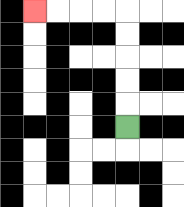{'start': '[5, 5]', 'end': '[1, 0]', 'path_directions': 'U,U,U,U,U,L,L,L,L', 'path_coordinates': '[[5, 5], [5, 4], [5, 3], [5, 2], [5, 1], [5, 0], [4, 0], [3, 0], [2, 0], [1, 0]]'}